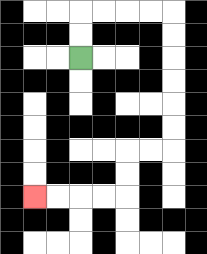{'start': '[3, 2]', 'end': '[1, 8]', 'path_directions': 'U,U,R,R,R,R,D,D,D,D,D,D,L,L,D,D,L,L,L,L', 'path_coordinates': '[[3, 2], [3, 1], [3, 0], [4, 0], [5, 0], [6, 0], [7, 0], [7, 1], [7, 2], [7, 3], [7, 4], [7, 5], [7, 6], [6, 6], [5, 6], [5, 7], [5, 8], [4, 8], [3, 8], [2, 8], [1, 8]]'}